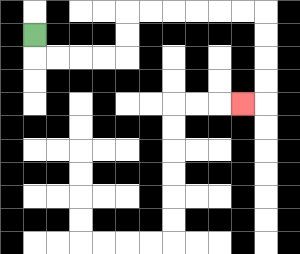{'start': '[1, 1]', 'end': '[10, 4]', 'path_directions': 'D,R,R,R,R,U,U,R,R,R,R,R,R,D,D,D,D,L', 'path_coordinates': '[[1, 1], [1, 2], [2, 2], [3, 2], [4, 2], [5, 2], [5, 1], [5, 0], [6, 0], [7, 0], [8, 0], [9, 0], [10, 0], [11, 0], [11, 1], [11, 2], [11, 3], [11, 4], [10, 4]]'}